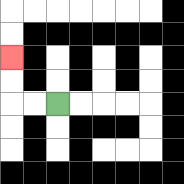{'start': '[2, 4]', 'end': '[0, 2]', 'path_directions': 'L,L,U,U', 'path_coordinates': '[[2, 4], [1, 4], [0, 4], [0, 3], [0, 2]]'}